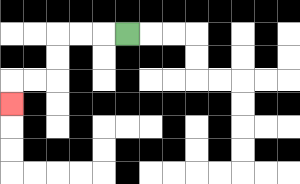{'start': '[5, 1]', 'end': '[0, 4]', 'path_directions': 'L,L,L,D,D,L,L,D', 'path_coordinates': '[[5, 1], [4, 1], [3, 1], [2, 1], [2, 2], [2, 3], [1, 3], [0, 3], [0, 4]]'}